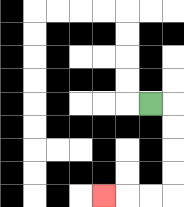{'start': '[6, 4]', 'end': '[4, 8]', 'path_directions': 'R,D,D,D,D,L,L,L', 'path_coordinates': '[[6, 4], [7, 4], [7, 5], [7, 6], [7, 7], [7, 8], [6, 8], [5, 8], [4, 8]]'}